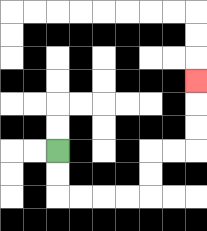{'start': '[2, 6]', 'end': '[8, 3]', 'path_directions': 'D,D,R,R,R,R,U,U,R,R,U,U,U', 'path_coordinates': '[[2, 6], [2, 7], [2, 8], [3, 8], [4, 8], [5, 8], [6, 8], [6, 7], [6, 6], [7, 6], [8, 6], [8, 5], [8, 4], [8, 3]]'}